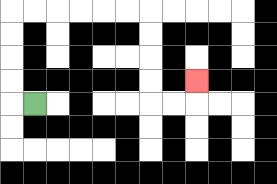{'start': '[1, 4]', 'end': '[8, 3]', 'path_directions': 'L,U,U,U,U,R,R,R,R,R,R,D,D,D,D,R,R,U', 'path_coordinates': '[[1, 4], [0, 4], [0, 3], [0, 2], [0, 1], [0, 0], [1, 0], [2, 0], [3, 0], [4, 0], [5, 0], [6, 0], [6, 1], [6, 2], [6, 3], [6, 4], [7, 4], [8, 4], [8, 3]]'}